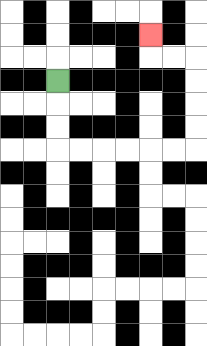{'start': '[2, 3]', 'end': '[6, 1]', 'path_directions': 'D,D,D,R,R,R,R,R,R,U,U,U,U,L,L,U', 'path_coordinates': '[[2, 3], [2, 4], [2, 5], [2, 6], [3, 6], [4, 6], [5, 6], [6, 6], [7, 6], [8, 6], [8, 5], [8, 4], [8, 3], [8, 2], [7, 2], [6, 2], [6, 1]]'}